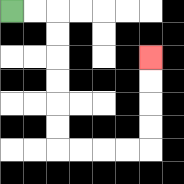{'start': '[0, 0]', 'end': '[6, 2]', 'path_directions': 'R,R,D,D,D,D,D,D,R,R,R,R,U,U,U,U', 'path_coordinates': '[[0, 0], [1, 0], [2, 0], [2, 1], [2, 2], [2, 3], [2, 4], [2, 5], [2, 6], [3, 6], [4, 6], [5, 6], [6, 6], [6, 5], [6, 4], [6, 3], [6, 2]]'}